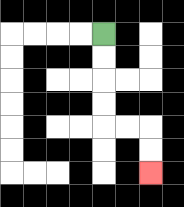{'start': '[4, 1]', 'end': '[6, 7]', 'path_directions': 'D,D,D,D,R,R,D,D', 'path_coordinates': '[[4, 1], [4, 2], [4, 3], [4, 4], [4, 5], [5, 5], [6, 5], [6, 6], [6, 7]]'}